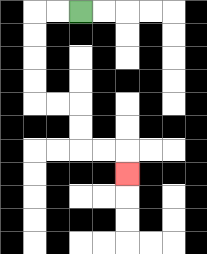{'start': '[3, 0]', 'end': '[5, 7]', 'path_directions': 'L,L,D,D,D,D,R,R,D,D,R,R,D', 'path_coordinates': '[[3, 0], [2, 0], [1, 0], [1, 1], [1, 2], [1, 3], [1, 4], [2, 4], [3, 4], [3, 5], [3, 6], [4, 6], [5, 6], [5, 7]]'}